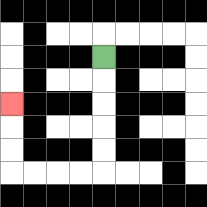{'start': '[4, 2]', 'end': '[0, 4]', 'path_directions': 'D,D,D,D,D,L,L,L,L,U,U,U', 'path_coordinates': '[[4, 2], [4, 3], [4, 4], [4, 5], [4, 6], [4, 7], [3, 7], [2, 7], [1, 7], [0, 7], [0, 6], [0, 5], [0, 4]]'}